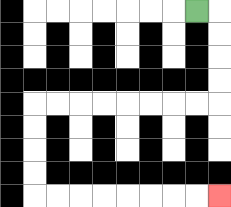{'start': '[8, 0]', 'end': '[9, 8]', 'path_directions': 'R,D,D,D,D,L,L,L,L,L,L,L,L,D,D,D,D,R,R,R,R,R,R,R,R', 'path_coordinates': '[[8, 0], [9, 0], [9, 1], [9, 2], [9, 3], [9, 4], [8, 4], [7, 4], [6, 4], [5, 4], [4, 4], [3, 4], [2, 4], [1, 4], [1, 5], [1, 6], [1, 7], [1, 8], [2, 8], [3, 8], [4, 8], [5, 8], [6, 8], [7, 8], [8, 8], [9, 8]]'}